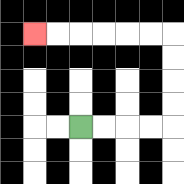{'start': '[3, 5]', 'end': '[1, 1]', 'path_directions': 'R,R,R,R,U,U,U,U,L,L,L,L,L,L', 'path_coordinates': '[[3, 5], [4, 5], [5, 5], [6, 5], [7, 5], [7, 4], [7, 3], [7, 2], [7, 1], [6, 1], [5, 1], [4, 1], [3, 1], [2, 1], [1, 1]]'}